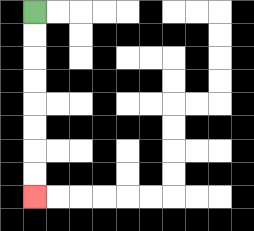{'start': '[1, 0]', 'end': '[1, 8]', 'path_directions': 'D,D,D,D,D,D,D,D', 'path_coordinates': '[[1, 0], [1, 1], [1, 2], [1, 3], [1, 4], [1, 5], [1, 6], [1, 7], [1, 8]]'}